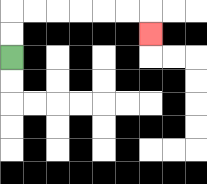{'start': '[0, 2]', 'end': '[6, 1]', 'path_directions': 'U,U,R,R,R,R,R,R,D', 'path_coordinates': '[[0, 2], [0, 1], [0, 0], [1, 0], [2, 0], [3, 0], [4, 0], [5, 0], [6, 0], [6, 1]]'}